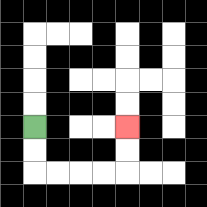{'start': '[1, 5]', 'end': '[5, 5]', 'path_directions': 'D,D,R,R,R,R,U,U', 'path_coordinates': '[[1, 5], [1, 6], [1, 7], [2, 7], [3, 7], [4, 7], [5, 7], [5, 6], [5, 5]]'}